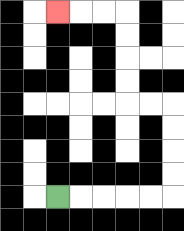{'start': '[2, 8]', 'end': '[2, 0]', 'path_directions': 'R,R,R,R,R,U,U,U,U,L,L,U,U,U,U,L,L,L', 'path_coordinates': '[[2, 8], [3, 8], [4, 8], [5, 8], [6, 8], [7, 8], [7, 7], [7, 6], [7, 5], [7, 4], [6, 4], [5, 4], [5, 3], [5, 2], [5, 1], [5, 0], [4, 0], [3, 0], [2, 0]]'}